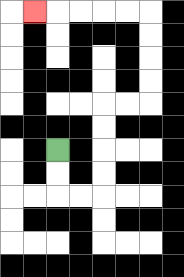{'start': '[2, 6]', 'end': '[1, 0]', 'path_directions': 'D,D,R,R,U,U,U,U,R,R,U,U,U,U,L,L,L,L,L', 'path_coordinates': '[[2, 6], [2, 7], [2, 8], [3, 8], [4, 8], [4, 7], [4, 6], [4, 5], [4, 4], [5, 4], [6, 4], [6, 3], [6, 2], [6, 1], [6, 0], [5, 0], [4, 0], [3, 0], [2, 0], [1, 0]]'}